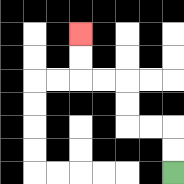{'start': '[7, 7]', 'end': '[3, 1]', 'path_directions': 'U,U,L,L,U,U,L,L,U,U', 'path_coordinates': '[[7, 7], [7, 6], [7, 5], [6, 5], [5, 5], [5, 4], [5, 3], [4, 3], [3, 3], [3, 2], [3, 1]]'}